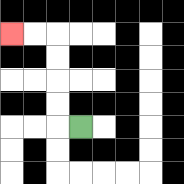{'start': '[3, 5]', 'end': '[0, 1]', 'path_directions': 'L,U,U,U,U,L,L', 'path_coordinates': '[[3, 5], [2, 5], [2, 4], [2, 3], [2, 2], [2, 1], [1, 1], [0, 1]]'}